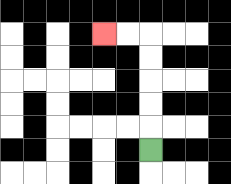{'start': '[6, 6]', 'end': '[4, 1]', 'path_directions': 'U,U,U,U,U,L,L', 'path_coordinates': '[[6, 6], [6, 5], [6, 4], [6, 3], [6, 2], [6, 1], [5, 1], [4, 1]]'}